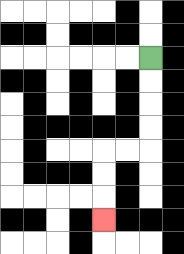{'start': '[6, 2]', 'end': '[4, 9]', 'path_directions': 'D,D,D,D,L,L,D,D,D', 'path_coordinates': '[[6, 2], [6, 3], [6, 4], [6, 5], [6, 6], [5, 6], [4, 6], [4, 7], [4, 8], [4, 9]]'}